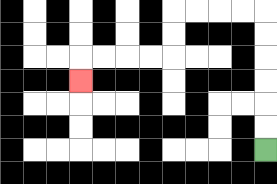{'start': '[11, 6]', 'end': '[3, 3]', 'path_directions': 'U,U,U,U,U,U,L,L,L,L,D,D,L,L,L,L,D', 'path_coordinates': '[[11, 6], [11, 5], [11, 4], [11, 3], [11, 2], [11, 1], [11, 0], [10, 0], [9, 0], [8, 0], [7, 0], [7, 1], [7, 2], [6, 2], [5, 2], [4, 2], [3, 2], [3, 3]]'}